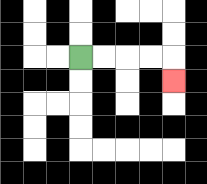{'start': '[3, 2]', 'end': '[7, 3]', 'path_directions': 'R,R,R,R,D', 'path_coordinates': '[[3, 2], [4, 2], [5, 2], [6, 2], [7, 2], [7, 3]]'}